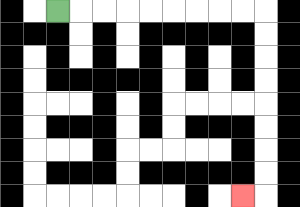{'start': '[2, 0]', 'end': '[10, 8]', 'path_directions': 'R,R,R,R,R,R,R,R,R,D,D,D,D,D,D,D,D,L', 'path_coordinates': '[[2, 0], [3, 0], [4, 0], [5, 0], [6, 0], [7, 0], [8, 0], [9, 0], [10, 0], [11, 0], [11, 1], [11, 2], [11, 3], [11, 4], [11, 5], [11, 6], [11, 7], [11, 8], [10, 8]]'}